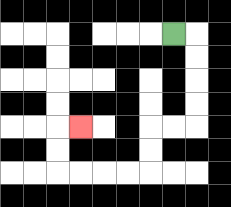{'start': '[7, 1]', 'end': '[3, 5]', 'path_directions': 'R,D,D,D,D,L,L,D,D,L,L,L,L,U,U,R', 'path_coordinates': '[[7, 1], [8, 1], [8, 2], [8, 3], [8, 4], [8, 5], [7, 5], [6, 5], [6, 6], [6, 7], [5, 7], [4, 7], [3, 7], [2, 7], [2, 6], [2, 5], [3, 5]]'}